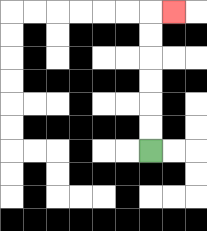{'start': '[6, 6]', 'end': '[7, 0]', 'path_directions': 'U,U,U,U,U,U,R', 'path_coordinates': '[[6, 6], [6, 5], [6, 4], [6, 3], [6, 2], [6, 1], [6, 0], [7, 0]]'}